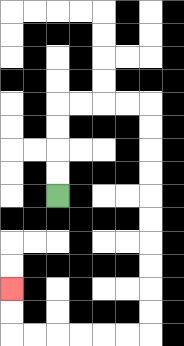{'start': '[2, 8]', 'end': '[0, 12]', 'path_directions': 'U,U,U,U,R,R,R,R,D,D,D,D,D,D,D,D,D,D,L,L,L,L,L,L,U,U', 'path_coordinates': '[[2, 8], [2, 7], [2, 6], [2, 5], [2, 4], [3, 4], [4, 4], [5, 4], [6, 4], [6, 5], [6, 6], [6, 7], [6, 8], [6, 9], [6, 10], [6, 11], [6, 12], [6, 13], [6, 14], [5, 14], [4, 14], [3, 14], [2, 14], [1, 14], [0, 14], [0, 13], [0, 12]]'}